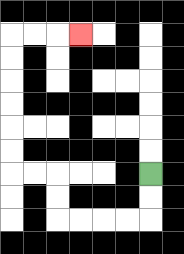{'start': '[6, 7]', 'end': '[3, 1]', 'path_directions': 'D,D,L,L,L,L,U,U,L,L,U,U,U,U,U,U,R,R,R', 'path_coordinates': '[[6, 7], [6, 8], [6, 9], [5, 9], [4, 9], [3, 9], [2, 9], [2, 8], [2, 7], [1, 7], [0, 7], [0, 6], [0, 5], [0, 4], [0, 3], [0, 2], [0, 1], [1, 1], [2, 1], [3, 1]]'}